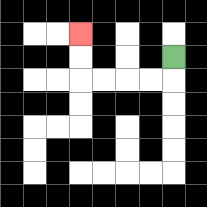{'start': '[7, 2]', 'end': '[3, 1]', 'path_directions': 'D,L,L,L,L,U,U', 'path_coordinates': '[[7, 2], [7, 3], [6, 3], [5, 3], [4, 3], [3, 3], [3, 2], [3, 1]]'}